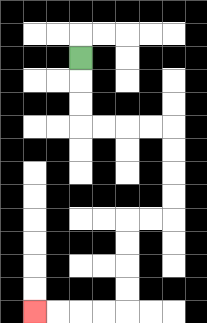{'start': '[3, 2]', 'end': '[1, 13]', 'path_directions': 'D,D,D,R,R,R,R,D,D,D,D,L,L,D,D,D,D,L,L,L,L', 'path_coordinates': '[[3, 2], [3, 3], [3, 4], [3, 5], [4, 5], [5, 5], [6, 5], [7, 5], [7, 6], [7, 7], [7, 8], [7, 9], [6, 9], [5, 9], [5, 10], [5, 11], [5, 12], [5, 13], [4, 13], [3, 13], [2, 13], [1, 13]]'}